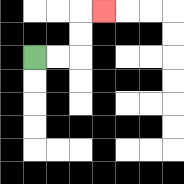{'start': '[1, 2]', 'end': '[4, 0]', 'path_directions': 'R,R,U,U,R', 'path_coordinates': '[[1, 2], [2, 2], [3, 2], [3, 1], [3, 0], [4, 0]]'}